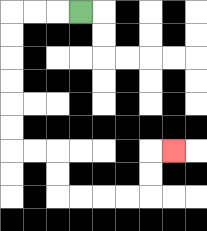{'start': '[3, 0]', 'end': '[7, 6]', 'path_directions': 'L,L,L,D,D,D,D,D,D,R,R,D,D,R,R,R,R,U,U,R', 'path_coordinates': '[[3, 0], [2, 0], [1, 0], [0, 0], [0, 1], [0, 2], [0, 3], [0, 4], [0, 5], [0, 6], [1, 6], [2, 6], [2, 7], [2, 8], [3, 8], [4, 8], [5, 8], [6, 8], [6, 7], [6, 6], [7, 6]]'}